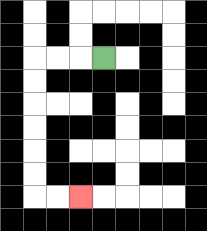{'start': '[4, 2]', 'end': '[3, 8]', 'path_directions': 'L,L,L,D,D,D,D,D,D,R,R', 'path_coordinates': '[[4, 2], [3, 2], [2, 2], [1, 2], [1, 3], [1, 4], [1, 5], [1, 6], [1, 7], [1, 8], [2, 8], [3, 8]]'}